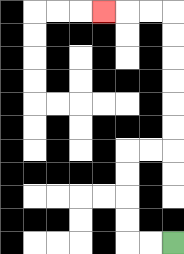{'start': '[7, 10]', 'end': '[4, 0]', 'path_directions': 'L,L,U,U,U,U,R,R,U,U,U,U,U,U,L,L,L', 'path_coordinates': '[[7, 10], [6, 10], [5, 10], [5, 9], [5, 8], [5, 7], [5, 6], [6, 6], [7, 6], [7, 5], [7, 4], [7, 3], [7, 2], [7, 1], [7, 0], [6, 0], [5, 0], [4, 0]]'}